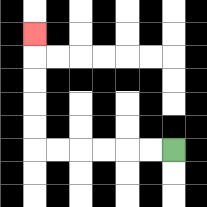{'start': '[7, 6]', 'end': '[1, 1]', 'path_directions': 'L,L,L,L,L,L,U,U,U,U,U', 'path_coordinates': '[[7, 6], [6, 6], [5, 6], [4, 6], [3, 6], [2, 6], [1, 6], [1, 5], [1, 4], [1, 3], [1, 2], [1, 1]]'}